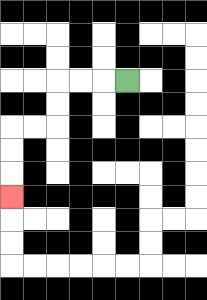{'start': '[5, 3]', 'end': '[0, 8]', 'path_directions': 'L,L,L,D,D,L,L,D,D,D', 'path_coordinates': '[[5, 3], [4, 3], [3, 3], [2, 3], [2, 4], [2, 5], [1, 5], [0, 5], [0, 6], [0, 7], [0, 8]]'}